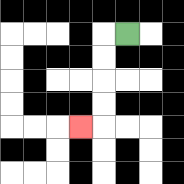{'start': '[5, 1]', 'end': '[3, 5]', 'path_directions': 'L,D,D,D,D,L', 'path_coordinates': '[[5, 1], [4, 1], [4, 2], [4, 3], [4, 4], [4, 5], [3, 5]]'}